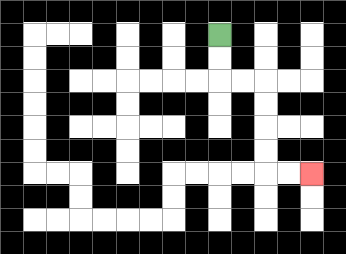{'start': '[9, 1]', 'end': '[13, 7]', 'path_directions': 'D,D,R,R,D,D,D,D,R,R', 'path_coordinates': '[[9, 1], [9, 2], [9, 3], [10, 3], [11, 3], [11, 4], [11, 5], [11, 6], [11, 7], [12, 7], [13, 7]]'}